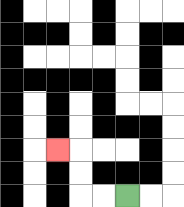{'start': '[5, 8]', 'end': '[2, 6]', 'path_directions': 'L,L,U,U,L', 'path_coordinates': '[[5, 8], [4, 8], [3, 8], [3, 7], [3, 6], [2, 6]]'}